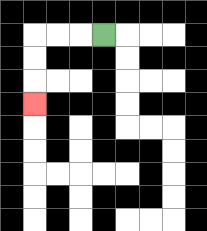{'start': '[4, 1]', 'end': '[1, 4]', 'path_directions': 'L,L,L,D,D,D', 'path_coordinates': '[[4, 1], [3, 1], [2, 1], [1, 1], [1, 2], [1, 3], [1, 4]]'}